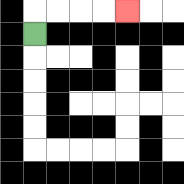{'start': '[1, 1]', 'end': '[5, 0]', 'path_directions': 'U,R,R,R,R', 'path_coordinates': '[[1, 1], [1, 0], [2, 0], [3, 0], [4, 0], [5, 0]]'}